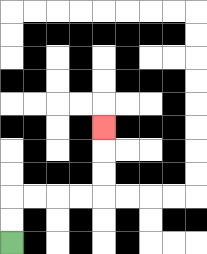{'start': '[0, 10]', 'end': '[4, 5]', 'path_directions': 'U,U,R,R,R,R,U,U,U', 'path_coordinates': '[[0, 10], [0, 9], [0, 8], [1, 8], [2, 8], [3, 8], [4, 8], [4, 7], [4, 6], [4, 5]]'}